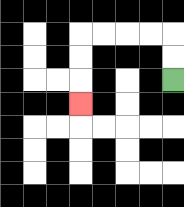{'start': '[7, 3]', 'end': '[3, 4]', 'path_directions': 'U,U,L,L,L,L,D,D,D', 'path_coordinates': '[[7, 3], [7, 2], [7, 1], [6, 1], [5, 1], [4, 1], [3, 1], [3, 2], [3, 3], [3, 4]]'}